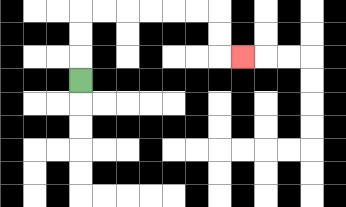{'start': '[3, 3]', 'end': '[10, 2]', 'path_directions': 'U,U,U,R,R,R,R,R,R,D,D,R', 'path_coordinates': '[[3, 3], [3, 2], [3, 1], [3, 0], [4, 0], [5, 0], [6, 0], [7, 0], [8, 0], [9, 0], [9, 1], [9, 2], [10, 2]]'}